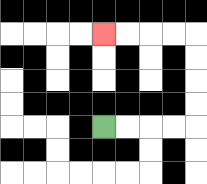{'start': '[4, 5]', 'end': '[4, 1]', 'path_directions': 'R,R,R,R,U,U,U,U,L,L,L,L', 'path_coordinates': '[[4, 5], [5, 5], [6, 5], [7, 5], [8, 5], [8, 4], [8, 3], [8, 2], [8, 1], [7, 1], [6, 1], [5, 1], [4, 1]]'}